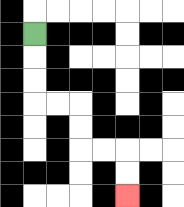{'start': '[1, 1]', 'end': '[5, 8]', 'path_directions': 'D,D,D,R,R,D,D,R,R,D,D', 'path_coordinates': '[[1, 1], [1, 2], [1, 3], [1, 4], [2, 4], [3, 4], [3, 5], [3, 6], [4, 6], [5, 6], [5, 7], [5, 8]]'}